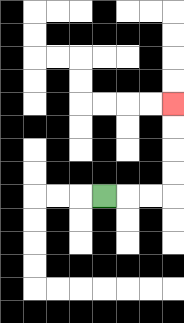{'start': '[4, 8]', 'end': '[7, 4]', 'path_directions': 'R,R,R,U,U,U,U', 'path_coordinates': '[[4, 8], [5, 8], [6, 8], [7, 8], [7, 7], [7, 6], [7, 5], [7, 4]]'}